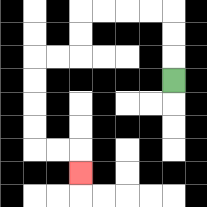{'start': '[7, 3]', 'end': '[3, 7]', 'path_directions': 'U,U,U,L,L,L,L,D,D,L,L,D,D,D,D,R,R,D', 'path_coordinates': '[[7, 3], [7, 2], [7, 1], [7, 0], [6, 0], [5, 0], [4, 0], [3, 0], [3, 1], [3, 2], [2, 2], [1, 2], [1, 3], [1, 4], [1, 5], [1, 6], [2, 6], [3, 6], [3, 7]]'}